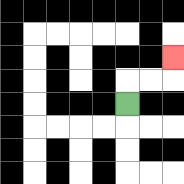{'start': '[5, 4]', 'end': '[7, 2]', 'path_directions': 'U,R,R,U', 'path_coordinates': '[[5, 4], [5, 3], [6, 3], [7, 3], [7, 2]]'}